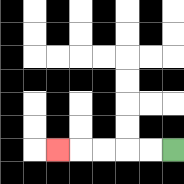{'start': '[7, 6]', 'end': '[2, 6]', 'path_directions': 'L,L,L,L,L', 'path_coordinates': '[[7, 6], [6, 6], [5, 6], [4, 6], [3, 6], [2, 6]]'}